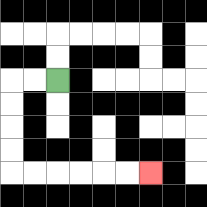{'start': '[2, 3]', 'end': '[6, 7]', 'path_directions': 'L,L,D,D,D,D,R,R,R,R,R,R', 'path_coordinates': '[[2, 3], [1, 3], [0, 3], [0, 4], [0, 5], [0, 6], [0, 7], [1, 7], [2, 7], [3, 7], [4, 7], [5, 7], [6, 7]]'}